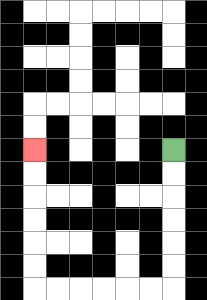{'start': '[7, 6]', 'end': '[1, 6]', 'path_directions': 'D,D,D,D,D,D,L,L,L,L,L,L,U,U,U,U,U,U', 'path_coordinates': '[[7, 6], [7, 7], [7, 8], [7, 9], [7, 10], [7, 11], [7, 12], [6, 12], [5, 12], [4, 12], [3, 12], [2, 12], [1, 12], [1, 11], [1, 10], [1, 9], [1, 8], [1, 7], [1, 6]]'}